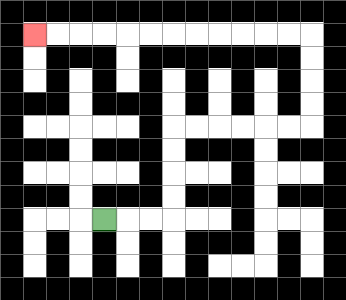{'start': '[4, 9]', 'end': '[1, 1]', 'path_directions': 'R,R,R,U,U,U,U,R,R,R,R,R,R,U,U,U,U,L,L,L,L,L,L,L,L,L,L,L,L', 'path_coordinates': '[[4, 9], [5, 9], [6, 9], [7, 9], [7, 8], [7, 7], [7, 6], [7, 5], [8, 5], [9, 5], [10, 5], [11, 5], [12, 5], [13, 5], [13, 4], [13, 3], [13, 2], [13, 1], [12, 1], [11, 1], [10, 1], [9, 1], [8, 1], [7, 1], [6, 1], [5, 1], [4, 1], [3, 1], [2, 1], [1, 1]]'}